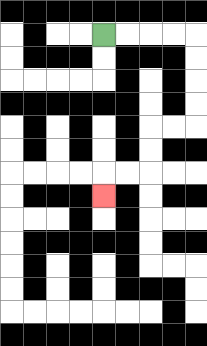{'start': '[4, 1]', 'end': '[4, 8]', 'path_directions': 'R,R,R,R,D,D,D,D,L,L,D,D,L,L,D', 'path_coordinates': '[[4, 1], [5, 1], [6, 1], [7, 1], [8, 1], [8, 2], [8, 3], [8, 4], [8, 5], [7, 5], [6, 5], [6, 6], [6, 7], [5, 7], [4, 7], [4, 8]]'}